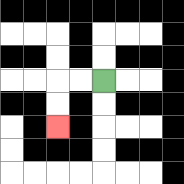{'start': '[4, 3]', 'end': '[2, 5]', 'path_directions': 'L,L,D,D', 'path_coordinates': '[[4, 3], [3, 3], [2, 3], [2, 4], [2, 5]]'}